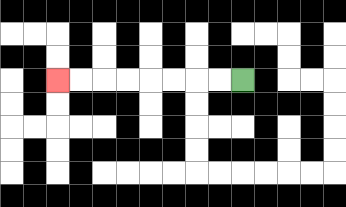{'start': '[10, 3]', 'end': '[2, 3]', 'path_directions': 'L,L,L,L,L,L,L,L', 'path_coordinates': '[[10, 3], [9, 3], [8, 3], [7, 3], [6, 3], [5, 3], [4, 3], [3, 3], [2, 3]]'}